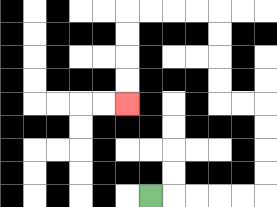{'start': '[6, 8]', 'end': '[5, 4]', 'path_directions': 'R,R,R,R,R,U,U,U,U,L,L,U,U,U,U,L,L,L,L,D,D,D,D', 'path_coordinates': '[[6, 8], [7, 8], [8, 8], [9, 8], [10, 8], [11, 8], [11, 7], [11, 6], [11, 5], [11, 4], [10, 4], [9, 4], [9, 3], [9, 2], [9, 1], [9, 0], [8, 0], [7, 0], [6, 0], [5, 0], [5, 1], [5, 2], [5, 3], [5, 4]]'}